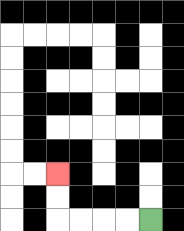{'start': '[6, 9]', 'end': '[2, 7]', 'path_directions': 'L,L,L,L,U,U', 'path_coordinates': '[[6, 9], [5, 9], [4, 9], [3, 9], [2, 9], [2, 8], [2, 7]]'}